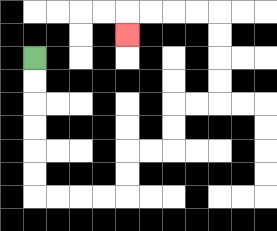{'start': '[1, 2]', 'end': '[5, 1]', 'path_directions': 'D,D,D,D,D,D,R,R,R,R,U,U,R,R,U,U,R,R,U,U,U,U,L,L,L,L,D', 'path_coordinates': '[[1, 2], [1, 3], [1, 4], [1, 5], [1, 6], [1, 7], [1, 8], [2, 8], [3, 8], [4, 8], [5, 8], [5, 7], [5, 6], [6, 6], [7, 6], [7, 5], [7, 4], [8, 4], [9, 4], [9, 3], [9, 2], [9, 1], [9, 0], [8, 0], [7, 0], [6, 0], [5, 0], [5, 1]]'}